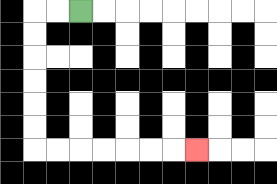{'start': '[3, 0]', 'end': '[8, 6]', 'path_directions': 'L,L,D,D,D,D,D,D,R,R,R,R,R,R,R', 'path_coordinates': '[[3, 0], [2, 0], [1, 0], [1, 1], [1, 2], [1, 3], [1, 4], [1, 5], [1, 6], [2, 6], [3, 6], [4, 6], [5, 6], [6, 6], [7, 6], [8, 6]]'}